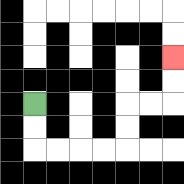{'start': '[1, 4]', 'end': '[7, 2]', 'path_directions': 'D,D,R,R,R,R,U,U,R,R,U,U', 'path_coordinates': '[[1, 4], [1, 5], [1, 6], [2, 6], [3, 6], [4, 6], [5, 6], [5, 5], [5, 4], [6, 4], [7, 4], [7, 3], [7, 2]]'}